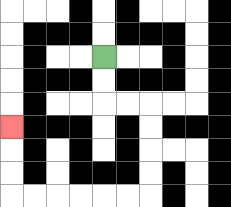{'start': '[4, 2]', 'end': '[0, 5]', 'path_directions': 'D,D,R,R,D,D,D,D,L,L,L,L,L,L,U,U,U', 'path_coordinates': '[[4, 2], [4, 3], [4, 4], [5, 4], [6, 4], [6, 5], [6, 6], [6, 7], [6, 8], [5, 8], [4, 8], [3, 8], [2, 8], [1, 8], [0, 8], [0, 7], [0, 6], [0, 5]]'}